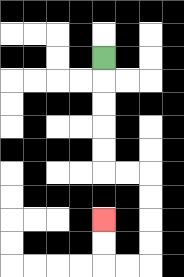{'start': '[4, 2]', 'end': '[4, 9]', 'path_directions': 'D,D,D,D,D,R,R,D,D,D,D,L,L,U,U', 'path_coordinates': '[[4, 2], [4, 3], [4, 4], [4, 5], [4, 6], [4, 7], [5, 7], [6, 7], [6, 8], [6, 9], [6, 10], [6, 11], [5, 11], [4, 11], [4, 10], [4, 9]]'}